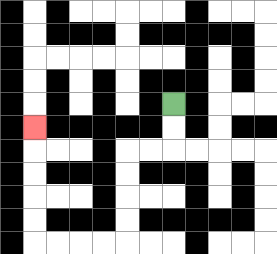{'start': '[7, 4]', 'end': '[1, 5]', 'path_directions': 'D,D,L,L,D,D,D,D,L,L,L,L,U,U,U,U,U', 'path_coordinates': '[[7, 4], [7, 5], [7, 6], [6, 6], [5, 6], [5, 7], [5, 8], [5, 9], [5, 10], [4, 10], [3, 10], [2, 10], [1, 10], [1, 9], [1, 8], [1, 7], [1, 6], [1, 5]]'}